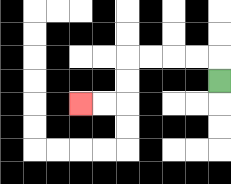{'start': '[9, 3]', 'end': '[3, 4]', 'path_directions': 'U,L,L,L,L,D,D,L,L', 'path_coordinates': '[[9, 3], [9, 2], [8, 2], [7, 2], [6, 2], [5, 2], [5, 3], [5, 4], [4, 4], [3, 4]]'}